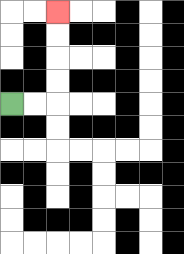{'start': '[0, 4]', 'end': '[2, 0]', 'path_directions': 'R,R,U,U,U,U', 'path_coordinates': '[[0, 4], [1, 4], [2, 4], [2, 3], [2, 2], [2, 1], [2, 0]]'}